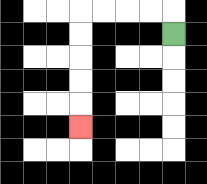{'start': '[7, 1]', 'end': '[3, 5]', 'path_directions': 'U,L,L,L,L,D,D,D,D,D', 'path_coordinates': '[[7, 1], [7, 0], [6, 0], [5, 0], [4, 0], [3, 0], [3, 1], [3, 2], [3, 3], [3, 4], [3, 5]]'}